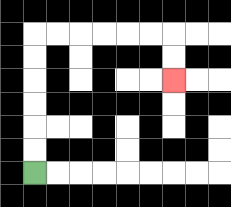{'start': '[1, 7]', 'end': '[7, 3]', 'path_directions': 'U,U,U,U,U,U,R,R,R,R,R,R,D,D', 'path_coordinates': '[[1, 7], [1, 6], [1, 5], [1, 4], [1, 3], [1, 2], [1, 1], [2, 1], [3, 1], [4, 1], [5, 1], [6, 1], [7, 1], [7, 2], [7, 3]]'}